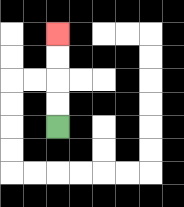{'start': '[2, 5]', 'end': '[2, 1]', 'path_directions': 'U,U,U,U', 'path_coordinates': '[[2, 5], [2, 4], [2, 3], [2, 2], [2, 1]]'}